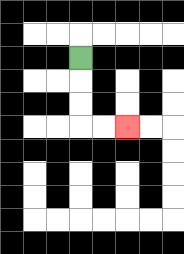{'start': '[3, 2]', 'end': '[5, 5]', 'path_directions': 'D,D,D,R,R', 'path_coordinates': '[[3, 2], [3, 3], [3, 4], [3, 5], [4, 5], [5, 5]]'}